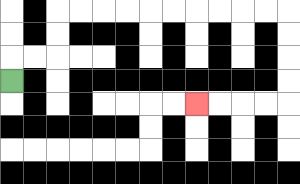{'start': '[0, 3]', 'end': '[8, 4]', 'path_directions': 'U,R,R,U,U,R,R,R,R,R,R,R,R,R,R,D,D,D,D,L,L,L,L', 'path_coordinates': '[[0, 3], [0, 2], [1, 2], [2, 2], [2, 1], [2, 0], [3, 0], [4, 0], [5, 0], [6, 0], [7, 0], [8, 0], [9, 0], [10, 0], [11, 0], [12, 0], [12, 1], [12, 2], [12, 3], [12, 4], [11, 4], [10, 4], [9, 4], [8, 4]]'}